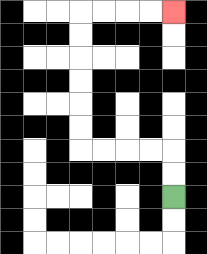{'start': '[7, 8]', 'end': '[7, 0]', 'path_directions': 'U,U,L,L,L,L,U,U,U,U,U,U,R,R,R,R', 'path_coordinates': '[[7, 8], [7, 7], [7, 6], [6, 6], [5, 6], [4, 6], [3, 6], [3, 5], [3, 4], [3, 3], [3, 2], [3, 1], [3, 0], [4, 0], [5, 0], [6, 0], [7, 0]]'}